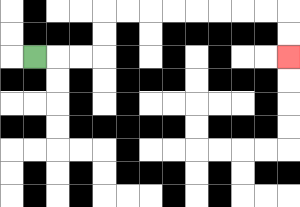{'start': '[1, 2]', 'end': '[12, 2]', 'path_directions': 'R,R,R,U,U,R,R,R,R,R,R,R,R,D,D', 'path_coordinates': '[[1, 2], [2, 2], [3, 2], [4, 2], [4, 1], [4, 0], [5, 0], [6, 0], [7, 0], [8, 0], [9, 0], [10, 0], [11, 0], [12, 0], [12, 1], [12, 2]]'}